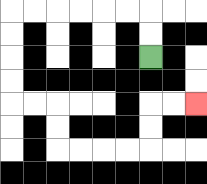{'start': '[6, 2]', 'end': '[8, 4]', 'path_directions': 'U,U,L,L,L,L,L,L,D,D,D,D,R,R,D,D,R,R,R,R,U,U,R,R', 'path_coordinates': '[[6, 2], [6, 1], [6, 0], [5, 0], [4, 0], [3, 0], [2, 0], [1, 0], [0, 0], [0, 1], [0, 2], [0, 3], [0, 4], [1, 4], [2, 4], [2, 5], [2, 6], [3, 6], [4, 6], [5, 6], [6, 6], [6, 5], [6, 4], [7, 4], [8, 4]]'}